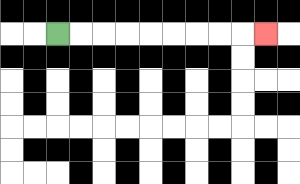{'start': '[2, 1]', 'end': '[11, 1]', 'path_directions': 'R,R,R,R,R,R,R,R,R', 'path_coordinates': '[[2, 1], [3, 1], [4, 1], [5, 1], [6, 1], [7, 1], [8, 1], [9, 1], [10, 1], [11, 1]]'}